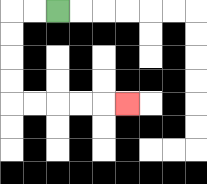{'start': '[2, 0]', 'end': '[5, 4]', 'path_directions': 'L,L,D,D,D,D,R,R,R,R,R', 'path_coordinates': '[[2, 0], [1, 0], [0, 0], [0, 1], [0, 2], [0, 3], [0, 4], [1, 4], [2, 4], [3, 4], [4, 4], [5, 4]]'}